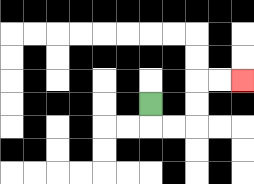{'start': '[6, 4]', 'end': '[10, 3]', 'path_directions': 'D,R,R,U,U,R,R', 'path_coordinates': '[[6, 4], [6, 5], [7, 5], [8, 5], [8, 4], [8, 3], [9, 3], [10, 3]]'}